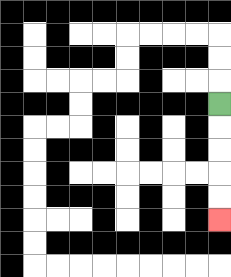{'start': '[9, 4]', 'end': '[9, 9]', 'path_directions': 'D,D,D,D,D', 'path_coordinates': '[[9, 4], [9, 5], [9, 6], [9, 7], [9, 8], [9, 9]]'}